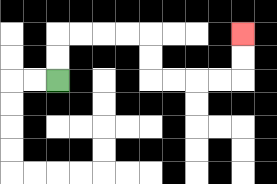{'start': '[2, 3]', 'end': '[10, 1]', 'path_directions': 'U,U,R,R,R,R,D,D,R,R,R,R,U,U', 'path_coordinates': '[[2, 3], [2, 2], [2, 1], [3, 1], [4, 1], [5, 1], [6, 1], [6, 2], [6, 3], [7, 3], [8, 3], [9, 3], [10, 3], [10, 2], [10, 1]]'}